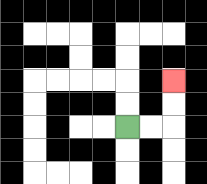{'start': '[5, 5]', 'end': '[7, 3]', 'path_directions': 'R,R,U,U', 'path_coordinates': '[[5, 5], [6, 5], [7, 5], [7, 4], [7, 3]]'}